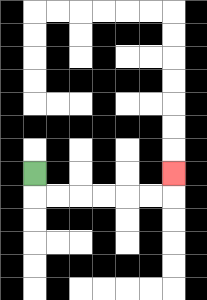{'start': '[1, 7]', 'end': '[7, 7]', 'path_directions': 'D,R,R,R,R,R,R,U', 'path_coordinates': '[[1, 7], [1, 8], [2, 8], [3, 8], [4, 8], [5, 8], [6, 8], [7, 8], [7, 7]]'}